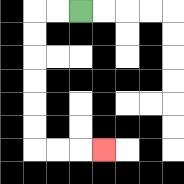{'start': '[3, 0]', 'end': '[4, 6]', 'path_directions': 'L,L,D,D,D,D,D,D,R,R,R', 'path_coordinates': '[[3, 0], [2, 0], [1, 0], [1, 1], [1, 2], [1, 3], [1, 4], [1, 5], [1, 6], [2, 6], [3, 6], [4, 6]]'}